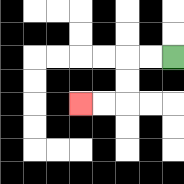{'start': '[7, 2]', 'end': '[3, 4]', 'path_directions': 'L,L,D,D,L,L', 'path_coordinates': '[[7, 2], [6, 2], [5, 2], [5, 3], [5, 4], [4, 4], [3, 4]]'}